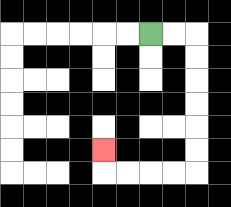{'start': '[6, 1]', 'end': '[4, 6]', 'path_directions': 'R,R,D,D,D,D,D,D,L,L,L,L,U', 'path_coordinates': '[[6, 1], [7, 1], [8, 1], [8, 2], [8, 3], [8, 4], [8, 5], [8, 6], [8, 7], [7, 7], [6, 7], [5, 7], [4, 7], [4, 6]]'}